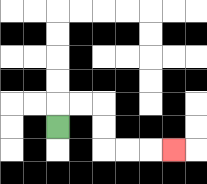{'start': '[2, 5]', 'end': '[7, 6]', 'path_directions': 'U,R,R,D,D,R,R,R', 'path_coordinates': '[[2, 5], [2, 4], [3, 4], [4, 4], [4, 5], [4, 6], [5, 6], [6, 6], [7, 6]]'}